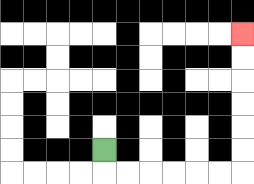{'start': '[4, 6]', 'end': '[10, 1]', 'path_directions': 'D,R,R,R,R,R,R,U,U,U,U,U,U', 'path_coordinates': '[[4, 6], [4, 7], [5, 7], [6, 7], [7, 7], [8, 7], [9, 7], [10, 7], [10, 6], [10, 5], [10, 4], [10, 3], [10, 2], [10, 1]]'}